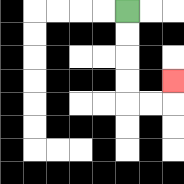{'start': '[5, 0]', 'end': '[7, 3]', 'path_directions': 'D,D,D,D,R,R,U', 'path_coordinates': '[[5, 0], [5, 1], [5, 2], [5, 3], [5, 4], [6, 4], [7, 4], [7, 3]]'}